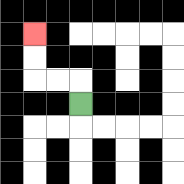{'start': '[3, 4]', 'end': '[1, 1]', 'path_directions': 'U,L,L,U,U', 'path_coordinates': '[[3, 4], [3, 3], [2, 3], [1, 3], [1, 2], [1, 1]]'}